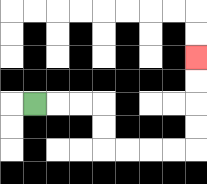{'start': '[1, 4]', 'end': '[8, 2]', 'path_directions': 'R,R,R,D,D,R,R,R,R,U,U,U,U', 'path_coordinates': '[[1, 4], [2, 4], [3, 4], [4, 4], [4, 5], [4, 6], [5, 6], [6, 6], [7, 6], [8, 6], [8, 5], [8, 4], [8, 3], [8, 2]]'}